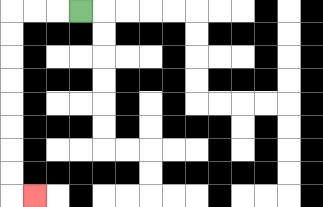{'start': '[3, 0]', 'end': '[1, 8]', 'path_directions': 'L,L,L,D,D,D,D,D,D,D,D,R', 'path_coordinates': '[[3, 0], [2, 0], [1, 0], [0, 0], [0, 1], [0, 2], [0, 3], [0, 4], [0, 5], [0, 6], [0, 7], [0, 8], [1, 8]]'}